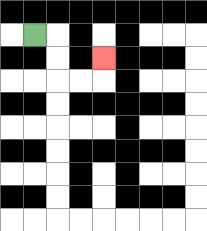{'start': '[1, 1]', 'end': '[4, 2]', 'path_directions': 'R,D,D,R,R,U', 'path_coordinates': '[[1, 1], [2, 1], [2, 2], [2, 3], [3, 3], [4, 3], [4, 2]]'}